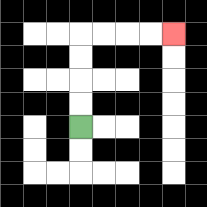{'start': '[3, 5]', 'end': '[7, 1]', 'path_directions': 'U,U,U,U,R,R,R,R', 'path_coordinates': '[[3, 5], [3, 4], [3, 3], [3, 2], [3, 1], [4, 1], [5, 1], [6, 1], [7, 1]]'}